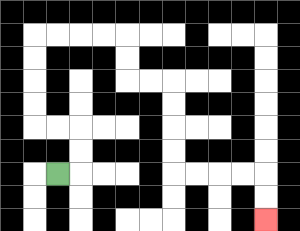{'start': '[2, 7]', 'end': '[11, 9]', 'path_directions': 'R,U,U,L,L,U,U,U,U,R,R,R,R,D,D,R,R,D,D,D,D,R,R,R,R,D,D', 'path_coordinates': '[[2, 7], [3, 7], [3, 6], [3, 5], [2, 5], [1, 5], [1, 4], [1, 3], [1, 2], [1, 1], [2, 1], [3, 1], [4, 1], [5, 1], [5, 2], [5, 3], [6, 3], [7, 3], [7, 4], [7, 5], [7, 6], [7, 7], [8, 7], [9, 7], [10, 7], [11, 7], [11, 8], [11, 9]]'}